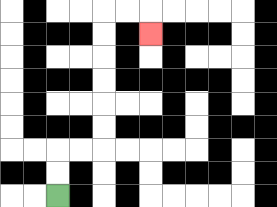{'start': '[2, 8]', 'end': '[6, 1]', 'path_directions': 'U,U,R,R,U,U,U,U,U,U,R,R,D', 'path_coordinates': '[[2, 8], [2, 7], [2, 6], [3, 6], [4, 6], [4, 5], [4, 4], [4, 3], [4, 2], [4, 1], [4, 0], [5, 0], [6, 0], [6, 1]]'}